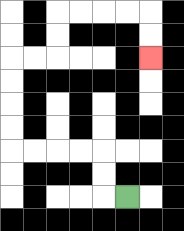{'start': '[5, 8]', 'end': '[6, 2]', 'path_directions': 'L,U,U,L,L,L,L,U,U,U,U,R,R,U,U,R,R,R,R,D,D', 'path_coordinates': '[[5, 8], [4, 8], [4, 7], [4, 6], [3, 6], [2, 6], [1, 6], [0, 6], [0, 5], [0, 4], [0, 3], [0, 2], [1, 2], [2, 2], [2, 1], [2, 0], [3, 0], [4, 0], [5, 0], [6, 0], [6, 1], [6, 2]]'}